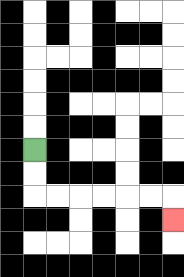{'start': '[1, 6]', 'end': '[7, 9]', 'path_directions': 'D,D,R,R,R,R,R,R,D', 'path_coordinates': '[[1, 6], [1, 7], [1, 8], [2, 8], [3, 8], [4, 8], [5, 8], [6, 8], [7, 8], [7, 9]]'}